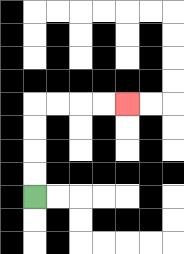{'start': '[1, 8]', 'end': '[5, 4]', 'path_directions': 'U,U,U,U,R,R,R,R', 'path_coordinates': '[[1, 8], [1, 7], [1, 6], [1, 5], [1, 4], [2, 4], [3, 4], [4, 4], [5, 4]]'}